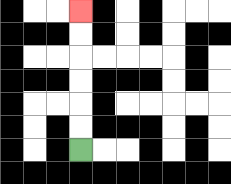{'start': '[3, 6]', 'end': '[3, 0]', 'path_directions': 'U,U,U,U,U,U', 'path_coordinates': '[[3, 6], [3, 5], [3, 4], [3, 3], [3, 2], [3, 1], [3, 0]]'}